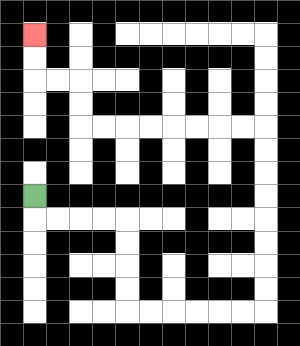{'start': '[1, 8]', 'end': '[1, 1]', 'path_directions': 'D,R,R,R,R,D,D,D,D,R,R,R,R,R,R,U,U,U,U,U,U,U,U,L,L,L,L,L,L,L,L,U,U,L,L,U,U', 'path_coordinates': '[[1, 8], [1, 9], [2, 9], [3, 9], [4, 9], [5, 9], [5, 10], [5, 11], [5, 12], [5, 13], [6, 13], [7, 13], [8, 13], [9, 13], [10, 13], [11, 13], [11, 12], [11, 11], [11, 10], [11, 9], [11, 8], [11, 7], [11, 6], [11, 5], [10, 5], [9, 5], [8, 5], [7, 5], [6, 5], [5, 5], [4, 5], [3, 5], [3, 4], [3, 3], [2, 3], [1, 3], [1, 2], [1, 1]]'}